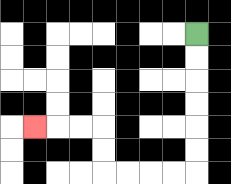{'start': '[8, 1]', 'end': '[1, 5]', 'path_directions': 'D,D,D,D,D,D,L,L,L,L,U,U,L,L,L', 'path_coordinates': '[[8, 1], [8, 2], [8, 3], [8, 4], [8, 5], [8, 6], [8, 7], [7, 7], [6, 7], [5, 7], [4, 7], [4, 6], [4, 5], [3, 5], [2, 5], [1, 5]]'}